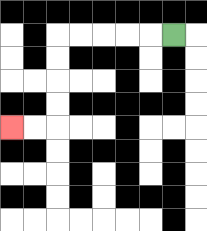{'start': '[7, 1]', 'end': '[0, 5]', 'path_directions': 'L,L,L,L,L,D,D,D,D,L,L', 'path_coordinates': '[[7, 1], [6, 1], [5, 1], [4, 1], [3, 1], [2, 1], [2, 2], [2, 3], [2, 4], [2, 5], [1, 5], [0, 5]]'}